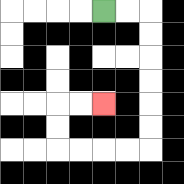{'start': '[4, 0]', 'end': '[4, 4]', 'path_directions': 'R,R,D,D,D,D,D,D,L,L,L,L,U,U,R,R', 'path_coordinates': '[[4, 0], [5, 0], [6, 0], [6, 1], [6, 2], [6, 3], [6, 4], [6, 5], [6, 6], [5, 6], [4, 6], [3, 6], [2, 6], [2, 5], [2, 4], [3, 4], [4, 4]]'}